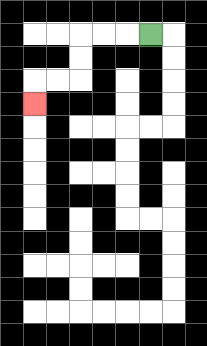{'start': '[6, 1]', 'end': '[1, 4]', 'path_directions': 'L,L,L,D,D,L,L,D', 'path_coordinates': '[[6, 1], [5, 1], [4, 1], [3, 1], [3, 2], [3, 3], [2, 3], [1, 3], [1, 4]]'}